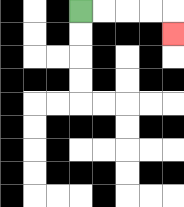{'start': '[3, 0]', 'end': '[7, 1]', 'path_directions': 'R,R,R,R,D', 'path_coordinates': '[[3, 0], [4, 0], [5, 0], [6, 0], [7, 0], [7, 1]]'}